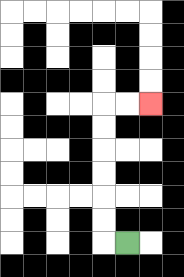{'start': '[5, 10]', 'end': '[6, 4]', 'path_directions': 'L,U,U,U,U,U,U,R,R', 'path_coordinates': '[[5, 10], [4, 10], [4, 9], [4, 8], [4, 7], [4, 6], [4, 5], [4, 4], [5, 4], [6, 4]]'}